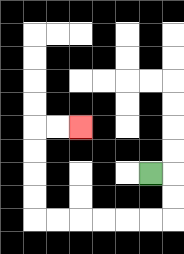{'start': '[6, 7]', 'end': '[3, 5]', 'path_directions': 'R,D,D,L,L,L,L,L,L,U,U,U,U,R,R', 'path_coordinates': '[[6, 7], [7, 7], [7, 8], [7, 9], [6, 9], [5, 9], [4, 9], [3, 9], [2, 9], [1, 9], [1, 8], [1, 7], [1, 6], [1, 5], [2, 5], [3, 5]]'}